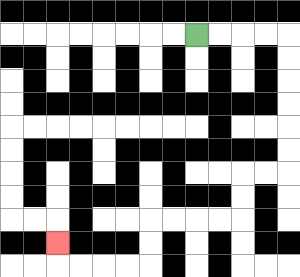{'start': '[8, 1]', 'end': '[2, 10]', 'path_directions': 'R,R,R,R,D,D,D,D,D,D,L,L,D,D,L,L,L,L,D,D,L,L,L,L,U', 'path_coordinates': '[[8, 1], [9, 1], [10, 1], [11, 1], [12, 1], [12, 2], [12, 3], [12, 4], [12, 5], [12, 6], [12, 7], [11, 7], [10, 7], [10, 8], [10, 9], [9, 9], [8, 9], [7, 9], [6, 9], [6, 10], [6, 11], [5, 11], [4, 11], [3, 11], [2, 11], [2, 10]]'}